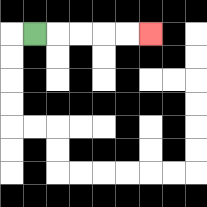{'start': '[1, 1]', 'end': '[6, 1]', 'path_directions': 'R,R,R,R,R', 'path_coordinates': '[[1, 1], [2, 1], [3, 1], [4, 1], [5, 1], [6, 1]]'}